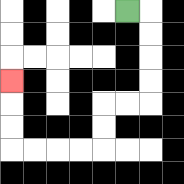{'start': '[5, 0]', 'end': '[0, 3]', 'path_directions': 'R,D,D,D,D,L,L,D,D,L,L,L,L,U,U,U', 'path_coordinates': '[[5, 0], [6, 0], [6, 1], [6, 2], [6, 3], [6, 4], [5, 4], [4, 4], [4, 5], [4, 6], [3, 6], [2, 6], [1, 6], [0, 6], [0, 5], [0, 4], [0, 3]]'}